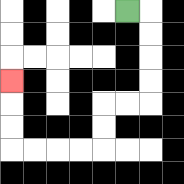{'start': '[5, 0]', 'end': '[0, 3]', 'path_directions': 'R,D,D,D,D,L,L,D,D,L,L,L,L,U,U,U', 'path_coordinates': '[[5, 0], [6, 0], [6, 1], [6, 2], [6, 3], [6, 4], [5, 4], [4, 4], [4, 5], [4, 6], [3, 6], [2, 6], [1, 6], [0, 6], [0, 5], [0, 4], [0, 3]]'}